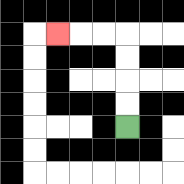{'start': '[5, 5]', 'end': '[2, 1]', 'path_directions': 'U,U,U,U,L,L,L', 'path_coordinates': '[[5, 5], [5, 4], [5, 3], [5, 2], [5, 1], [4, 1], [3, 1], [2, 1]]'}